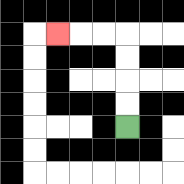{'start': '[5, 5]', 'end': '[2, 1]', 'path_directions': 'U,U,U,U,L,L,L', 'path_coordinates': '[[5, 5], [5, 4], [5, 3], [5, 2], [5, 1], [4, 1], [3, 1], [2, 1]]'}